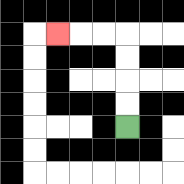{'start': '[5, 5]', 'end': '[2, 1]', 'path_directions': 'U,U,U,U,L,L,L', 'path_coordinates': '[[5, 5], [5, 4], [5, 3], [5, 2], [5, 1], [4, 1], [3, 1], [2, 1]]'}